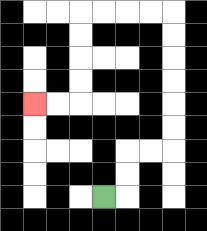{'start': '[4, 8]', 'end': '[1, 4]', 'path_directions': 'R,U,U,R,R,U,U,U,U,U,U,L,L,L,L,D,D,D,D,L,L', 'path_coordinates': '[[4, 8], [5, 8], [5, 7], [5, 6], [6, 6], [7, 6], [7, 5], [7, 4], [7, 3], [7, 2], [7, 1], [7, 0], [6, 0], [5, 0], [4, 0], [3, 0], [3, 1], [3, 2], [3, 3], [3, 4], [2, 4], [1, 4]]'}